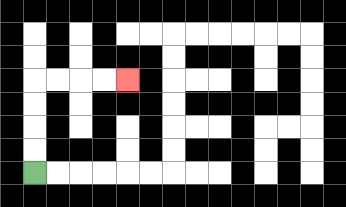{'start': '[1, 7]', 'end': '[5, 3]', 'path_directions': 'U,U,U,U,R,R,R,R', 'path_coordinates': '[[1, 7], [1, 6], [1, 5], [1, 4], [1, 3], [2, 3], [3, 3], [4, 3], [5, 3]]'}